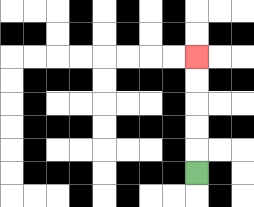{'start': '[8, 7]', 'end': '[8, 2]', 'path_directions': 'U,U,U,U,U', 'path_coordinates': '[[8, 7], [8, 6], [8, 5], [8, 4], [8, 3], [8, 2]]'}